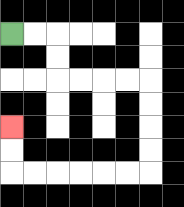{'start': '[0, 1]', 'end': '[0, 5]', 'path_directions': 'R,R,D,D,R,R,R,R,D,D,D,D,L,L,L,L,L,L,U,U', 'path_coordinates': '[[0, 1], [1, 1], [2, 1], [2, 2], [2, 3], [3, 3], [4, 3], [5, 3], [6, 3], [6, 4], [6, 5], [6, 6], [6, 7], [5, 7], [4, 7], [3, 7], [2, 7], [1, 7], [0, 7], [0, 6], [0, 5]]'}